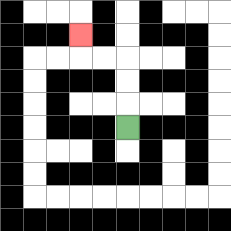{'start': '[5, 5]', 'end': '[3, 1]', 'path_directions': 'U,U,U,L,L,U', 'path_coordinates': '[[5, 5], [5, 4], [5, 3], [5, 2], [4, 2], [3, 2], [3, 1]]'}